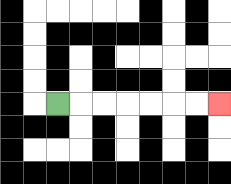{'start': '[2, 4]', 'end': '[9, 4]', 'path_directions': 'R,R,R,R,R,R,R', 'path_coordinates': '[[2, 4], [3, 4], [4, 4], [5, 4], [6, 4], [7, 4], [8, 4], [9, 4]]'}